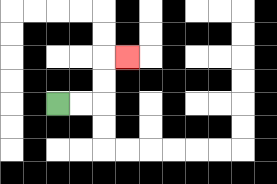{'start': '[2, 4]', 'end': '[5, 2]', 'path_directions': 'R,R,U,U,R', 'path_coordinates': '[[2, 4], [3, 4], [4, 4], [4, 3], [4, 2], [5, 2]]'}